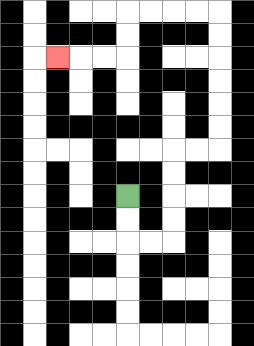{'start': '[5, 8]', 'end': '[2, 2]', 'path_directions': 'D,D,R,R,U,U,U,U,R,R,U,U,U,U,U,U,L,L,L,L,D,D,L,L,L', 'path_coordinates': '[[5, 8], [5, 9], [5, 10], [6, 10], [7, 10], [7, 9], [7, 8], [7, 7], [7, 6], [8, 6], [9, 6], [9, 5], [9, 4], [9, 3], [9, 2], [9, 1], [9, 0], [8, 0], [7, 0], [6, 0], [5, 0], [5, 1], [5, 2], [4, 2], [3, 2], [2, 2]]'}